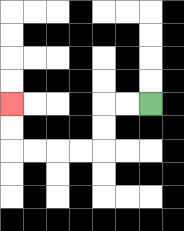{'start': '[6, 4]', 'end': '[0, 4]', 'path_directions': 'L,L,D,D,L,L,L,L,U,U', 'path_coordinates': '[[6, 4], [5, 4], [4, 4], [4, 5], [4, 6], [3, 6], [2, 6], [1, 6], [0, 6], [0, 5], [0, 4]]'}